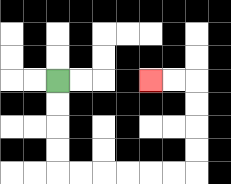{'start': '[2, 3]', 'end': '[6, 3]', 'path_directions': 'D,D,D,D,R,R,R,R,R,R,U,U,U,U,L,L', 'path_coordinates': '[[2, 3], [2, 4], [2, 5], [2, 6], [2, 7], [3, 7], [4, 7], [5, 7], [6, 7], [7, 7], [8, 7], [8, 6], [8, 5], [8, 4], [8, 3], [7, 3], [6, 3]]'}